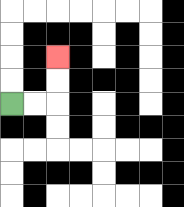{'start': '[0, 4]', 'end': '[2, 2]', 'path_directions': 'R,R,U,U', 'path_coordinates': '[[0, 4], [1, 4], [2, 4], [2, 3], [2, 2]]'}